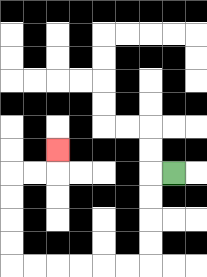{'start': '[7, 7]', 'end': '[2, 6]', 'path_directions': 'L,D,D,D,D,L,L,L,L,L,L,U,U,U,U,R,R,U', 'path_coordinates': '[[7, 7], [6, 7], [6, 8], [6, 9], [6, 10], [6, 11], [5, 11], [4, 11], [3, 11], [2, 11], [1, 11], [0, 11], [0, 10], [0, 9], [0, 8], [0, 7], [1, 7], [2, 7], [2, 6]]'}